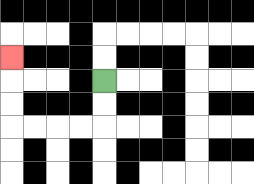{'start': '[4, 3]', 'end': '[0, 2]', 'path_directions': 'D,D,L,L,L,L,U,U,U', 'path_coordinates': '[[4, 3], [4, 4], [4, 5], [3, 5], [2, 5], [1, 5], [0, 5], [0, 4], [0, 3], [0, 2]]'}